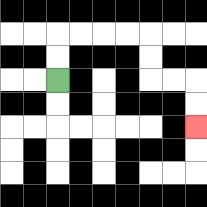{'start': '[2, 3]', 'end': '[8, 5]', 'path_directions': 'U,U,R,R,R,R,D,D,R,R,D,D', 'path_coordinates': '[[2, 3], [2, 2], [2, 1], [3, 1], [4, 1], [5, 1], [6, 1], [6, 2], [6, 3], [7, 3], [8, 3], [8, 4], [8, 5]]'}